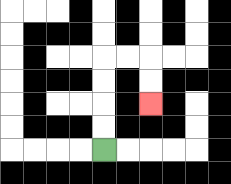{'start': '[4, 6]', 'end': '[6, 4]', 'path_directions': 'U,U,U,U,R,R,D,D', 'path_coordinates': '[[4, 6], [4, 5], [4, 4], [4, 3], [4, 2], [5, 2], [6, 2], [6, 3], [6, 4]]'}